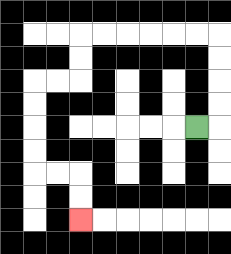{'start': '[8, 5]', 'end': '[3, 9]', 'path_directions': 'R,U,U,U,U,L,L,L,L,L,L,D,D,L,L,D,D,D,D,R,R,D,D', 'path_coordinates': '[[8, 5], [9, 5], [9, 4], [9, 3], [9, 2], [9, 1], [8, 1], [7, 1], [6, 1], [5, 1], [4, 1], [3, 1], [3, 2], [3, 3], [2, 3], [1, 3], [1, 4], [1, 5], [1, 6], [1, 7], [2, 7], [3, 7], [3, 8], [3, 9]]'}